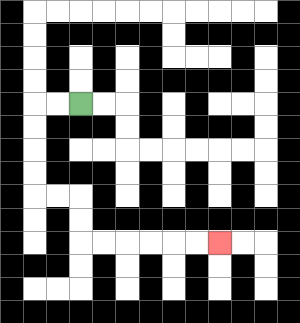{'start': '[3, 4]', 'end': '[9, 10]', 'path_directions': 'L,L,D,D,D,D,R,R,D,D,R,R,R,R,R,R', 'path_coordinates': '[[3, 4], [2, 4], [1, 4], [1, 5], [1, 6], [1, 7], [1, 8], [2, 8], [3, 8], [3, 9], [3, 10], [4, 10], [5, 10], [6, 10], [7, 10], [8, 10], [9, 10]]'}